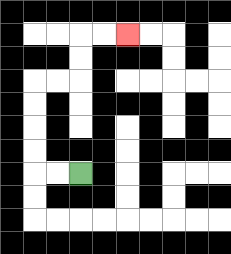{'start': '[3, 7]', 'end': '[5, 1]', 'path_directions': 'L,L,U,U,U,U,R,R,U,U,R,R', 'path_coordinates': '[[3, 7], [2, 7], [1, 7], [1, 6], [1, 5], [1, 4], [1, 3], [2, 3], [3, 3], [3, 2], [3, 1], [4, 1], [5, 1]]'}